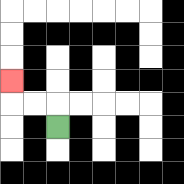{'start': '[2, 5]', 'end': '[0, 3]', 'path_directions': 'U,L,L,U', 'path_coordinates': '[[2, 5], [2, 4], [1, 4], [0, 4], [0, 3]]'}